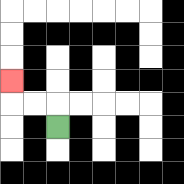{'start': '[2, 5]', 'end': '[0, 3]', 'path_directions': 'U,L,L,U', 'path_coordinates': '[[2, 5], [2, 4], [1, 4], [0, 4], [0, 3]]'}